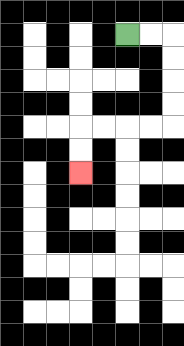{'start': '[5, 1]', 'end': '[3, 7]', 'path_directions': 'R,R,D,D,D,D,L,L,L,L,D,D', 'path_coordinates': '[[5, 1], [6, 1], [7, 1], [7, 2], [7, 3], [7, 4], [7, 5], [6, 5], [5, 5], [4, 5], [3, 5], [3, 6], [3, 7]]'}